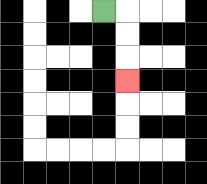{'start': '[4, 0]', 'end': '[5, 3]', 'path_directions': 'R,D,D,D', 'path_coordinates': '[[4, 0], [5, 0], [5, 1], [5, 2], [5, 3]]'}